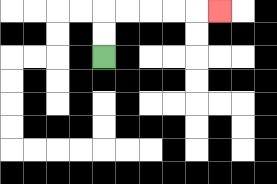{'start': '[4, 2]', 'end': '[9, 0]', 'path_directions': 'U,U,R,R,R,R,R', 'path_coordinates': '[[4, 2], [4, 1], [4, 0], [5, 0], [6, 0], [7, 0], [8, 0], [9, 0]]'}